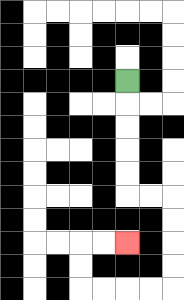{'start': '[5, 3]', 'end': '[5, 10]', 'path_directions': 'D,D,D,D,D,R,R,D,D,D,D,L,L,L,L,U,U,R,R', 'path_coordinates': '[[5, 3], [5, 4], [5, 5], [5, 6], [5, 7], [5, 8], [6, 8], [7, 8], [7, 9], [7, 10], [7, 11], [7, 12], [6, 12], [5, 12], [4, 12], [3, 12], [3, 11], [3, 10], [4, 10], [5, 10]]'}